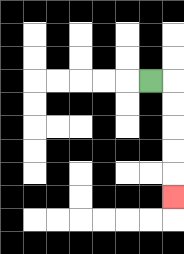{'start': '[6, 3]', 'end': '[7, 8]', 'path_directions': 'R,D,D,D,D,D', 'path_coordinates': '[[6, 3], [7, 3], [7, 4], [7, 5], [7, 6], [7, 7], [7, 8]]'}